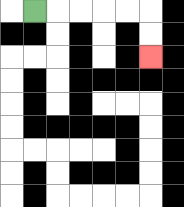{'start': '[1, 0]', 'end': '[6, 2]', 'path_directions': 'R,R,R,R,R,D,D', 'path_coordinates': '[[1, 0], [2, 0], [3, 0], [4, 0], [5, 0], [6, 0], [6, 1], [6, 2]]'}